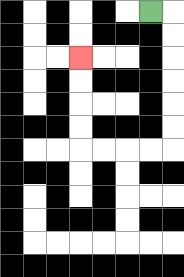{'start': '[6, 0]', 'end': '[3, 2]', 'path_directions': 'R,D,D,D,D,D,D,L,L,L,L,U,U,U,U', 'path_coordinates': '[[6, 0], [7, 0], [7, 1], [7, 2], [7, 3], [7, 4], [7, 5], [7, 6], [6, 6], [5, 6], [4, 6], [3, 6], [3, 5], [3, 4], [3, 3], [3, 2]]'}